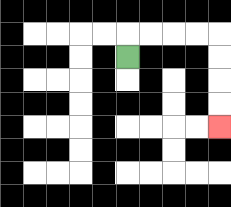{'start': '[5, 2]', 'end': '[9, 5]', 'path_directions': 'U,R,R,R,R,D,D,D,D', 'path_coordinates': '[[5, 2], [5, 1], [6, 1], [7, 1], [8, 1], [9, 1], [9, 2], [9, 3], [9, 4], [9, 5]]'}